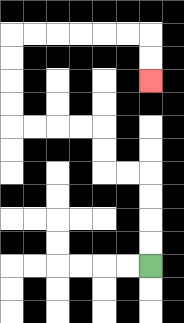{'start': '[6, 11]', 'end': '[6, 3]', 'path_directions': 'U,U,U,U,L,L,U,U,L,L,L,L,U,U,U,U,R,R,R,R,R,R,D,D', 'path_coordinates': '[[6, 11], [6, 10], [6, 9], [6, 8], [6, 7], [5, 7], [4, 7], [4, 6], [4, 5], [3, 5], [2, 5], [1, 5], [0, 5], [0, 4], [0, 3], [0, 2], [0, 1], [1, 1], [2, 1], [3, 1], [4, 1], [5, 1], [6, 1], [6, 2], [6, 3]]'}